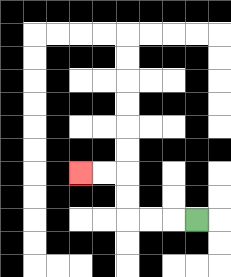{'start': '[8, 9]', 'end': '[3, 7]', 'path_directions': 'L,L,L,U,U,L,L', 'path_coordinates': '[[8, 9], [7, 9], [6, 9], [5, 9], [5, 8], [5, 7], [4, 7], [3, 7]]'}